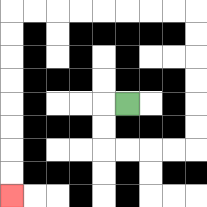{'start': '[5, 4]', 'end': '[0, 8]', 'path_directions': 'L,D,D,R,R,R,R,U,U,U,U,U,U,L,L,L,L,L,L,L,L,D,D,D,D,D,D,D,D', 'path_coordinates': '[[5, 4], [4, 4], [4, 5], [4, 6], [5, 6], [6, 6], [7, 6], [8, 6], [8, 5], [8, 4], [8, 3], [8, 2], [8, 1], [8, 0], [7, 0], [6, 0], [5, 0], [4, 0], [3, 0], [2, 0], [1, 0], [0, 0], [0, 1], [0, 2], [0, 3], [0, 4], [0, 5], [0, 6], [0, 7], [0, 8]]'}